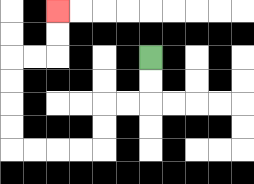{'start': '[6, 2]', 'end': '[2, 0]', 'path_directions': 'D,D,L,L,D,D,L,L,L,L,U,U,U,U,R,R,U,U', 'path_coordinates': '[[6, 2], [6, 3], [6, 4], [5, 4], [4, 4], [4, 5], [4, 6], [3, 6], [2, 6], [1, 6], [0, 6], [0, 5], [0, 4], [0, 3], [0, 2], [1, 2], [2, 2], [2, 1], [2, 0]]'}